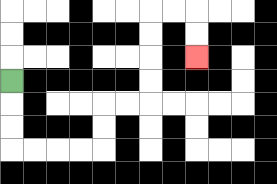{'start': '[0, 3]', 'end': '[8, 2]', 'path_directions': 'D,D,D,R,R,R,R,U,U,R,R,U,U,U,U,R,R,D,D', 'path_coordinates': '[[0, 3], [0, 4], [0, 5], [0, 6], [1, 6], [2, 6], [3, 6], [4, 6], [4, 5], [4, 4], [5, 4], [6, 4], [6, 3], [6, 2], [6, 1], [6, 0], [7, 0], [8, 0], [8, 1], [8, 2]]'}